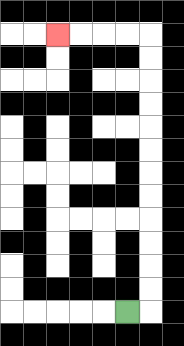{'start': '[5, 13]', 'end': '[2, 1]', 'path_directions': 'R,U,U,U,U,U,U,U,U,U,U,U,U,L,L,L,L', 'path_coordinates': '[[5, 13], [6, 13], [6, 12], [6, 11], [6, 10], [6, 9], [6, 8], [6, 7], [6, 6], [6, 5], [6, 4], [6, 3], [6, 2], [6, 1], [5, 1], [4, 1], [3, 1], [2, 1]]'}